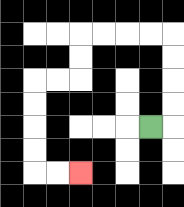{'start': '[6, 5]', 'end': '[3, 7]', 'path_directions': 'R,U,U,U,U,L,L,L,L,D,D,L,L,D,D,D,D,R,R', 'path_coordinates': '[[6, 5], [7, 5], [7, 4], [7, 3], [7, 2], [7, 1], [6, 1], [5, 1], [4, 1], [3, 1], [3, 2], [3, 3], [2, 3], [1, 3], [1, 4], [1, 5], [1, 6], [1, 7], [2, 7], [3, 7]]'}